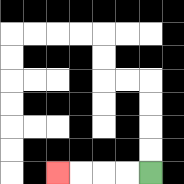{'start': '[6, 7]', 'end': '[2, 7]', 'path_directions': 'L,L,L,L', 'path_coordinates': '[[6, 7], [5, 7], [4, 7], [3, 7], [2, 7]]'}